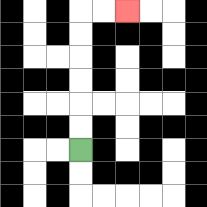{'start': '[3, 6]', 'end': '[5, 0]', 'path_directions': 'U,U,U,U,U,U,R,R', 'path_coordinates': '[[3, 6], [3, 5], [3, 4], [3, 3], [3, 2], [3, 1], [3, 0], [4, 0], [5, 0]]'}